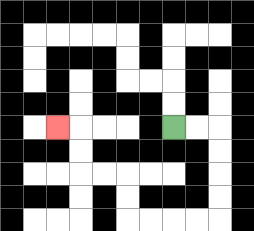{'start': '[7, 5]', 'end': '[2, 5]', 'path_directions': 'R,R,D,D,D,D,L,L,L,L,U,U,L,L,U,U,L', 'path_coordinates': '[[7, 5], [8, 5], [9, 5], [9, 6], [9, 7], [9, 8], [9, 9], [8, 9], [7, 9], [6, 9], [5, 9], [5, 8], [5, 7], [4, 7], [3, 7], [3, 6], [3, 5], [2, 5]]'}